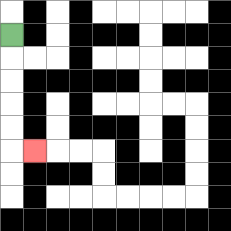{'start': '[0, 1]', 'end': '[1, 6]', 'path_directions': 'D,D,D,D,D,R', 'path_coordinates': '[[0, 1], [0, 2], [0, 3], [0, 4], [0, 5], [0, 6], [1, 6]]'}